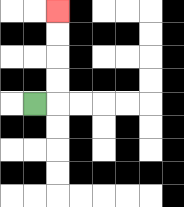{'start': '[1, 4]', 'end': '[2, 0]', 'path_directions': 'R,U,U,U,U', 'path_coordinates': '[[1, 4], [2, 4], [2, 3], [2, 2], [2, 1], [2, 0]]'}